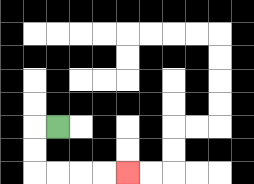{'start': '[2, 5]', 'end': '[5, 7]', 'path_directions': 'L,D,D,R,R,R,R', 'path_coordinates': '[[2, 5], [1, 5], [1, 6], [1, 7], [2, 7], [3, 7], [4, 7], [5, 7]]'}